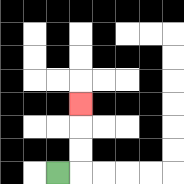{'start': '[2, 7]', 'end': '[3, 4]', 'path_directions': 'R,U,U,U', 'path_coordinates': '[[2, 7], [3, 7], [3, 6], [3, 5], [3, 4]]'}